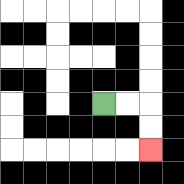{'start': '[4, 4]', 'end': '[6, 6]', 'path_directions': 'R,R,D,D', 'path_coordinates': '[[4, 4], [5, 4], [6, 4], [6, 5], [6, 6]]'}